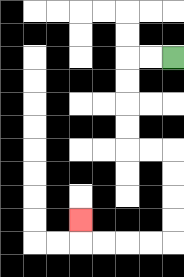{'start': '[7, 2]', 'end': '[3, 9]', 'path_directions': 'L,L,D,D,D,D,R,R,D,D,D,D,L,L,L,L,U', 'path_coordinates': '[[7, 2], [6, 2], [5, 2], [5, 3], [5, 4], [5, 5], [5, 6], [6, 6], [7, 6], [7, 7], [7, 8], [7, 9], [7, 10], [6, 10], [5, 10], [4, 10], [3, 10], [3, 9]]'}